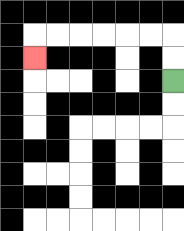{'start': '[7, 3]', 'end': '[1, 2]', 'path_directions': 'U,U,L,L,L,L,L,L,D', 'path_coordinates': '[[7, 3], [7, 2], [7, 1], [6, 1], [5, 1], [4, 1], [3, 1], [2, 1], [1, 1], [1, 2]]'}